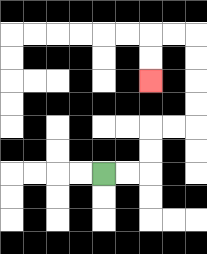{'start': '[4, 7]', 'end': '[6, 3]', 'path_directions': 'R,R,U,U,R,R,U,U,U,U,L,L,D,D', 'path_coordinates': '[[4, 7], [5, 7], [6, 7], [6, 6], [6, 5], [7, 5], [8, 5], [8, 4], [8, 3], [8, 2], [8, 1], [7, 1], [6, 1], [6, 2], [6, 3]]'}